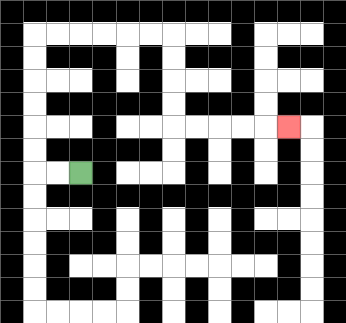{'start': '[3, 7]', 'end': '[12, 5]', 'path_directions': 'L,L,U,U,U,U,U,U,R,R,R,R,R,R,D,D,D,D,R,R,R,R,R', 'path_coordinates': '[[3, 7], [2, 7], [1, 7], [1, 6], [1, 5], [1, 4], [1, 3], [1, 2], [1, 1], [2, 1], [3, 1], [4, 1], [5, 1], [6, 1], [7, 1], [7, 2], [7, 3], [7, 4], [7, 5], [8, 5], [9, 5], [10, 5], [11, 5], [12, 5]]'}